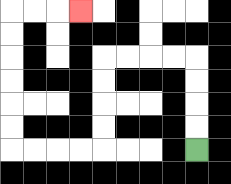{'start': '[8, 6]', 'end': '[3, 0]', 'path_directions': 'U,U,U,U,L,L,L,L,D,D,D,D,L,L,L,L,U,U,U,U,U,U,R,R,R', 'path_coordinates': '[[8, 6], [8, 5], [8, 4], [8, 3], [8, 2], [7, 2], [6, 2], [5, 2], [4, 2], [4, 3], [4, 4], [4, 5], [4, 6], [3, 6], [2, 6], [1, 6], [0, 6], [0, 5], [0, 4], [0, 3], [0, 2], [0, 1], [0, 0], [1, 0], [2, 0], [3, 0]]'}